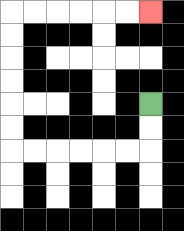{'start': '[6, 4]', 'end': '[6, 0]', 'path_directions': 'D,D,L,L,L,L,L,L,U,U,U,U,U,U,R,R,R,R,R,R', 'path_coordinates': '[[6, 4], [6, 5], [6, 6], [5, 6], [4, 6], [3, 6], [2, 6], [1, 6], [0, 6], [0, 5], [0, 4], [0, 3], [0, 2], [0, 1], [0, 0], [1, 0], [2, 0], [3, 0], [4, 0], [5, 0], [6, 0]]'}